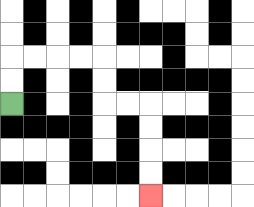{'start': '[0, 4]', 'end': '[6, 8]', 'path_directions': 'U,U,R,R,R,R,D,D,R,R,D,D,D,D', 'path_coordinates': '[[0, 4], [0, 3], [0, 2], [1, 2], [2, 2], [3, 2], [4, 2], [4, 3], [4, 4], [5, 4], [6, 4], [6, 5], [6, 6], [6, 7], [6, 8]]'}